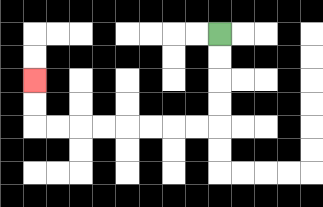{'start': '[9, 1]', 'end': '[1, 3]', 'path_directions': 'D,D,D,D,L,L,L,L,L,L,L,L,U,U', 'path_coordinates': '[[9, 1], [9, 2], [9, 3], [9, 4], [9, 5], [8, 5], [7, 5], [6, 5], [5, 5], [4, 5], [3, 5], [2, 5], [1, 5], [1, 4], [1, 3]]'}